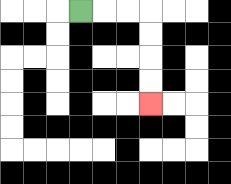{'start': '[3, 0]', 'end': '[6, 4]', 'path_directions': 'R,R,R,D,D,D,D', 'path_coordinates': '[[3, 0], [4, 0], [5, 0], [6, 0], [6, 1], [6, 2], [6, 3], [6, 4]]'}